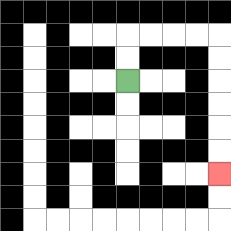{'start': '[5, 3]', 'end': '[9, 7]', 'path_directions': 'U,U,R,R,R,R,D,D,D,D,D,D', 'path_coordinates': '[[5, 3], [5, 2], [5, 1], [6, 1], [7, 1], [8, 1], [9, 1], [9, 2], [9, 3], [9, 4], [9, 5], [9, 6], [9, 7]]'}